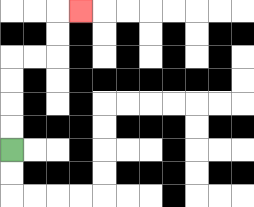{'start': '[0, 6]', 'end': '[3, 0]', 'path_directions': 'U,U,U,U,R,R,U,U,R', 'path_coordinates': '[[0, 6], [0, 5], [0, 4], [0, 3], [0, 2], [1, 2], [2, 2], [2, 1], [2, 0], [3, 0]]'}